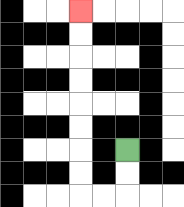{'start': '[5, 6]', 'end': '[3, 0]', 'path_directions': 'D,D,L,L,U,U,U,U,U,U,U,U', 'path_coordinates': '[[5, 6], [5, 7], [5, 8], [4, 8], [3, 8], [3, 7], [3, 6], [3, 5], [3, 4], [3, 3], [3, 2], [3, 1], [3, 0]]'}